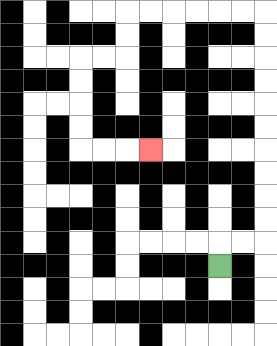{'start': '[9, 11]', 'end': '[6, 6]', 'path_directions': 'U,R,R,U,U,U,U,U,U,U,U,U,U,L,L,L,L,L,L,D,D,L,L,D,D,D,D,R,R,R', 'path_coordinates': '[[9, 11], [9, 10], [10, 10], [11, 10], [11, 9], [11, 8], [11, 7], [11, 6], [11, 5], [11, 4], [11, 3], [11, 2], [11, 1], [11, 0], [10, 0], [9, 0], [8, 0], [7, 0], [6, 0], [5, 0], [5, 1], [5, 2], [4, 2], [3, 2], [3, 3], [3, 4], [3, 5], [3, 6], [4, 6], [5, 6], [6, 6]]'}